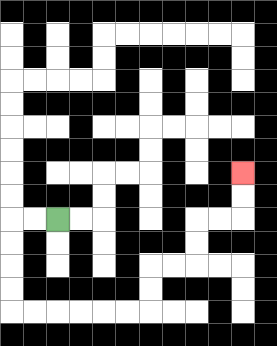{'start': '[2, 9]', 'end': '[10, 7]', 'path_directions': 'L,L,D,D,D,D,R,R,R,R,R,R,U,U,R,R,U,U,R,R,U,U', 'path_coordinates': '[[2, 9], [1, 9], [0, 9], [0, 10], [0, 11], [0, 12], [0, 13], [1, 13], [2, 13], [3, 13], [4, 13], [5, 13], [6, 13], [6, 12], [6, 11], [7, 11], [8, 11], [8, 10], [8, 9], [9, 9], [10, 9], [10, 8], [10, 7]]'}